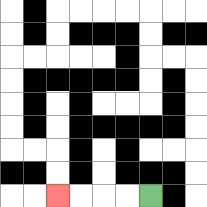{'start': '[6, 8]', 'end': '[2, 8]', 'path_directions': 'L,L,L,L', 'path_coordinates': '[[6, 8], [5, 8], [4, 8], [3, 8], [2, 8]]'}